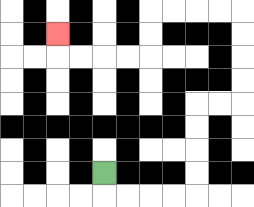{'start': '[4, 7]', 'end': '[2, 1]', 'path_directions': 'D,R,R,R,R,U,U,U,U,R,R,U,U,U,U,L,L,L,L,D,D,L,L,L,L,U', 'path_coordinates': '[[4, 7], [4, 8], [5, 8], [6, 8], [7, 8], [8, 8], [8, 7], [8, 6], [8, 5], [8, 4], [9, 4], [10, 4], [10, 3], [10, 2], [10, 1], [10, 0], [9, 0], [8, 0], [7, 0], [6, 0], [6, 1], [6, 2], [5, 2], [4, 2], [3, 2], [2, 2], [2, 1]]'}